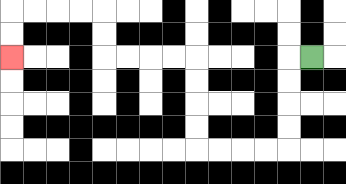{'start': '[13, 2]', 'end': '[0, 2]', 'path_directions': 'L,D,D,D,D,L,L,L,L,U,U,U,U,L,L,L,L,U,U,L,L,L,L,D,D', 'path_coordinates': '[[13, 2], [12, 2], [12, 3], [12, 4], [12, 5], [12, 6], [11, 6], [10, 6], [9, 6], [8, 6], [8, 5], [8, 4], [8, 3], [8, 2], [7, 2], [6, 2], [5, 2], [4, 2], [4, 1], [4, 0], [3, 0], [2, 0], [1, 0], [0, 0], [0, 1], [0, 2]]'}